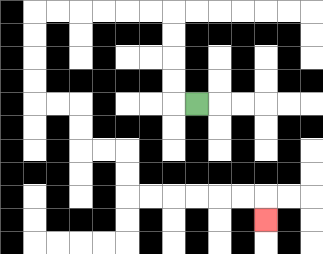{'start': '[8, 4]', 'end': '[11, 9]', 'path_directions': 'L,U,U,U,U,L,L,L,L,L,L,D,D,D,D,R,R,D,D,R,R,D,D,R,R,R,R,R,R,D', 'path_coordinates': '[[8, 4], [7, 4], [7, 3], [7, 2], [7, 1], [7, 0], [6, 0], [5, 0], [4, 0], [3, 0], [2, 0], [1, 0], [1, 1], [1, 2], [1, 3], [1, 4], [2, 4], [3, 4], [3, 5], [3, 6], [4, 6], [5, 6], [5, 7], [5, 8], [6, 8], [7, 8], [8, 8], [9, 8], [10, 8], [11, 8], [11, 9]]'}